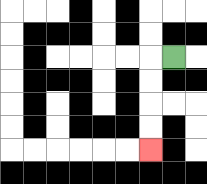{'start': '[7, 2]', 'end': '[6, 6]', 'path_directions': 'L,D,D,D,D', 'path_coordinates': '[[7, 2], [6, 2], [6, 3], [6, 4], [6, 5], [6, 6]]'}